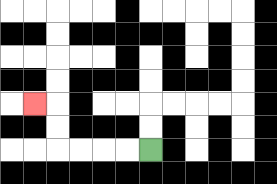{'start': '[6, 6]', 'end': '[1, 4]', 'path_directions': 'L,L,L,L,U,U,L', 'path_coordinates': '[[6, 6], [5, 6], [4, 6], [3, 6], [2, 6], [2, 5], [2, 4], [1, 4]]'}